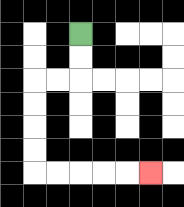{'start': '[3, 1]', 'end': '[6, 7]', 'path_directions': 'D,D,L,L,D,D,D,D,R,R,R,R,R', 'path_coordinates': '[[3, 1], [3, 2], [3, 3], [2, 3], [1, 3], [1, 4], [1, 5], [1, 6], [1, 7], [2, 7], [3, 7], [4, 7], [5, 7], [6, 7]]'}